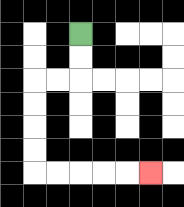{'start': '[3, 1]', 'end': '[6, 7]', 'path_directions': 'D,D,L,L,D,D,D,D,R,R,R,R,R', 'path_coordinates': '[[3, 1], [3, 2], [3, 3], [2, 3], [1, 3], [1, 4], [1, 5], [1, 6], [1, 7], [2, 7], [3, 7], [4, 7], [5, 7], [6, 7]]'}